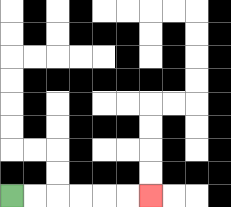{'start': '[0, 8]', 'end': '[6, 8]', 'path_directions': 'R,R,R,R,R,R', 'path_coordinates': '[[0, 8], [1, 8], [2, 8], [3, 8], [4, 8], [5, 8], [6, 8]]'}